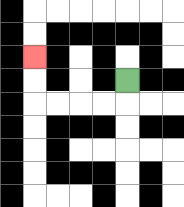{'start': '[5, 3]', 'end': '[1, 2]', 'path_directions': 'D,L,L,L,L,U,U', 'path_coordinates': '[[5, 3], [5, 4], [4, 4], [3, 4], [2, 4], [1, 4], [1, 3], [1, 2]]'}